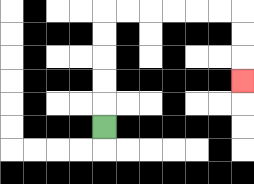{'start': '[4, 5]', 'end': '[10, 3]', 'path_directions': 'U,U,U,U,U,R,R,R,R,R,R,D,D,D', 'path_coordinates': '[[4, 5], [4, 4], [4, 3], [4, 2], [4, 1], [4, 0], [5, 0], [6, 0], [7, 0], [8, 0], [9, 0], [10, 0], [10, 1], [10, 2], [10, 3]]'}